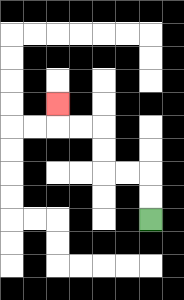{'start': '[6, 9]', 'end': '[2, 4]', 'path_directions': 'U,U,L,L,U,U,L,L,U', 'path_coordinates': '[[6, 9], [6, 8], [6, 7], [5, 7], [4, 7], [4, 6], [4, 5], [3, 5], [2, 5], [2, 4]]'}